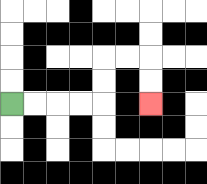{'start': '[0, 4]', 'end': '[6, 4]', 'path_directions': 'R,R,R,R,U,U,R,R,D,D', 'path_coordinates': '[[0, 4], [1, 4], [2, 4], [3, 4], [4, 4], [4, 3], [4, 2], [5, 2], [6, 2], [6, 3], [6, 4]]'}